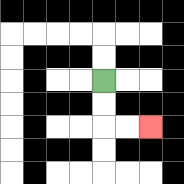{'start': '[4, 3]', 'end': '[6, 5]', 'path_directions': 'D,D,R,R', 'path_coordinates': '[[4, 3], [4, 4], [4, 5], [5, 5], [6, 5]]'}